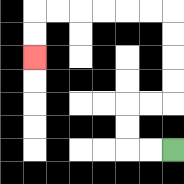{'start': '[7, 6]', 'end': '[1, 2]', 'path_directions': 'L,L,U,U,R,R,U,U,U,U,L,L,L,L,L,L,D,D', 'path_coordinates': '[[7, 6], [6, 6], [5, 6], [5, 5], [5, 4], [6, 4], [7, 4], [7, 3], [7, 2], [7, 1], [7, 0], [6, 0], [5, 0], [4, 0], [3, 0], [2, 0], [1, 0], [1, 1], [1, 2]]'}